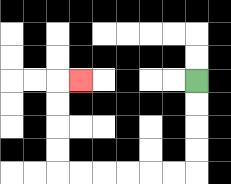{'start': '[8, 3]', 'end': '[3, 3]', 'path_directions': 'D,D,D,D,L,L,L,L,L,L,U,U,U,U,R', 'path_coordinates': '[[8, 3], [8, 4], [8, 5], [8, 6], [8, 7], [7, 7], [6, 7], [5, 7], [4, 7], [3, 7], [2, 7], [2, 6], [2, 5], [2, 4], [2, 3], [3, 3]]'}